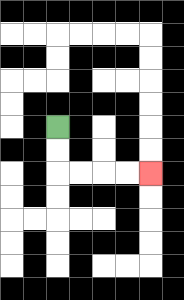{'start': '[2, 5]', 'end': '[6, 7]', 'path_directions': 'D,D,R,R,R,R', 'path_coordinates': '[[2, 5], [2, 6], [2, 7], [3, 7], [4, 7], [5, 7], [6, 7]]'}